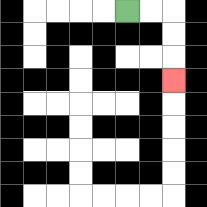{'start': '[5, 0]', 'end': '[7, 3]', 'path_directions': 'R,R,D,D,D', 'path_coordinates': '[[5, 0], [6, 0], [7, 0], [7, 1], [7, 2], [7, 3]]'}